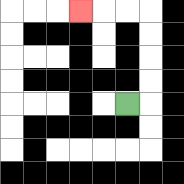{'start': '[5, 4]', 'end': '[3, 0]', 'path_directions': 'R,U,U,U,U,L,L,L', 'path_coordinates': '[[5, 4], [6, 4], [6, 3], [6, 2], [6, 1], [6, 0], [5, 0], [4, 0], [3, 0]]'}